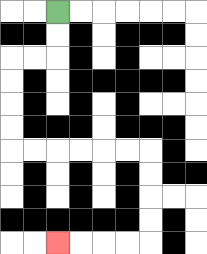{'start': '[2, 0]', 'end': '[2, 10]', 'path_directions': 'D,D,L,L,D,D,D,D,R,R,R,R,R,R,D,D,D,D,L,L,L,L', 'path_coordinates': '[[2, 0], [2, 1], [2, 2], [1, 2], [0, 2], [0, 3], [0, 4], [0, 5], [0, 6], [1, 6], [2, 6], [3, 6], [4, 6], [5, 6], [6, 6], [6, 7], [6, 8], [6, 9], [6, 10], [5, 10], [4, 10], [3, 10], [2, 10]]'}